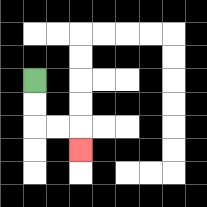{'start': '[1, 3]', 'end': '[3, 6]', 'path_directions': 'D,D,R,R,D', 'path_coordinates': '[[1, 3], [1, 4], [1, 5], [2, 5], [3, 5], [3, 6]]'}